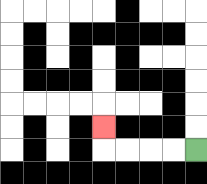{'start': '[8, 6]', 'end': '[4, 5]', 'path_directions': 'L,L,L,L,U', 'path_coordinates': '[[8, 6], [7, 6], [6, 6], [5, 6], [4, 6], [4, 5]]'}